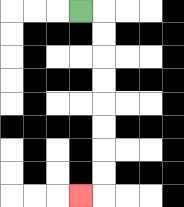{'start': '[3, 0]', 'end': '[3, 8]', 'path_directions': 'R,D,D,D,D,D,D,D,D,L', 'path_coordinates': '[[3, 0], [4, 0], [4, 1], [4, 2], [4, 3], [4, 4], [4, 5], [4, 6], [4, 7], [4, 8], [3, 8]]'}